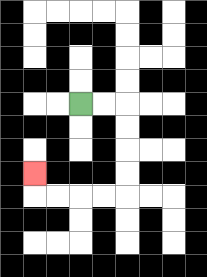{'start': '[3, 4]', 'end': '[1, 7]', 'path_directions': 'R,R,D,D,D,D,L,L,L,L,U', 'path_coordinates': '[[3, 4], [4, 4], [5, 4], [5, 5], [5, 6], [5, 7], [5, 8], [4, 8], [3, 8], [2, 8], [1, 8], [1, 7]]'}